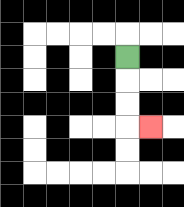{'start': '[5, 2]', 'end': '[6, 5]', 'path_directions': 'D,D,D,R', 'path_coordinates': '[[5, 2], [5, 3], [5, 4], [5, 5], [6, 5]]'}